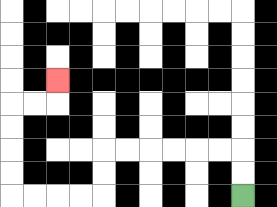{'start': '[10, 8]', 'end': '[2, 3]', 'path_directions': 'U,U,L,L,L,L,L,L,D,D,L,L,L,L,U,U,U,U,R,R,U', 'path_coordinates': '[[10, 8], [10, 7], [10, 6], [9, 6], [8, 6], [7, 6], [6, 6], [5, 6], [4, 6], [4, 7], [4, 8], [3, 8], [2, 8], [1, 8], [0, 8], [0, 7], [0, 6], [0, 5], [0, 4], [1, 4], [2, 4], [2, 3]]'}